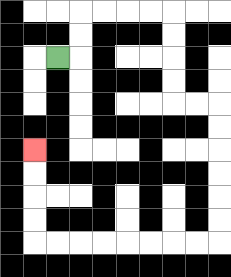{'start': '[2, 2]', 'end': '[1, 6]', 'path_directions': 'R,U,U,R,R,R,R,D,D,D,D,R,R,D,D,D,D,D,D,L,L,L,L,L,L,L,L,U,U,U,U', 'path_coordinates': '[[2, 2], [3, 2], [3, 1], [3, 0], [4, 0], [5, 0], [6, 0], [7, 0], [7, 1], [7, 2], [7, 3], [7, 4], [8, 4], [9, 4], [9, 5], [9, 6], [9, 7], [9, 8], [9, 9], [9, 10], [8, 10], [7, 10], [6, 10], [5, 10], [4, 10], [3, 10], [2, 10], [1, 10], [1, 9], [1, 8], [1, 7], [1, 6]]'}